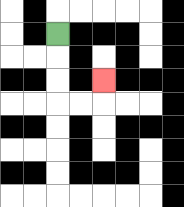{'start': '[2, 1]', 'end': '[4, 3]', 'path_directions': 'D,D,D,R,R,U', 'path_coordinates': '[[2, 1], [2, 2], [2, 3], [2, 4], [3, 4], [4, 4], [4, 3]]'}